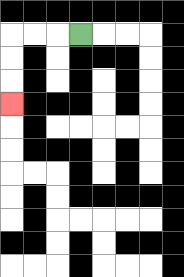{'start': '[3, 1]', 'end': '[0, 4]', 'path_directions': 'L,L,L,D,D,D', 'path_coordinates': '[[3, 1], [2, 1], [1, 1], [0, 1], [0, 2], [0, 3], [0, 4]]'}